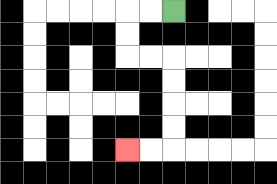{'start': '[7, 0]', 'end': '[5, 6]', 'path_directions': 'L,L,D,D,R,R,D,D,D,D,L,L', 'path_coordinates': '[[7, 0], [6, 0], [5, 0], [5, 1], [5, 2], [6, 2], [7, 2], [7, 3], [7, 4], [7, 5], [7, 6], [6, 6], [5, 6]]'}